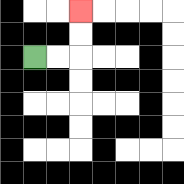{'start': '[1, 2]', 'end': '[3, 0]', 'path_directions': 'R,R,U,U', 'path_coordinates': '[[1, 2], [2, 2], [3, 2], [3, 1], [3, 0]]'}